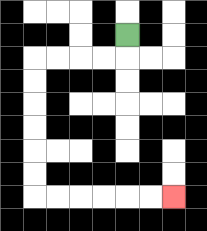{'start': '[5, 1]', 'end': '[7, 8]', 'path_directions': 'D,L,L,L,L,D,D,D,D,D,D,R,R,R,R,R,R', 'path_coordinates': '[[5, 1], [5, 2], [4, 2], [3, 2], [2, 2], [1, 2], [1, 3], [1, 4], [1, 5], [1, 6], [1, 7], [1, 8], [2, 8], [3, 8], [4, 8], [5, 8], [6, 8], [7, 8]]'}